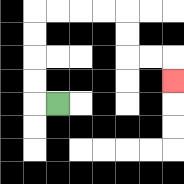{'start': '[2, 4]', 'end': '[7, 3]', 'path_directions': 'L,U,U,U,U,R,R,R,R,D,D,R,R,D', 'path_coordinates': '[[2, 4], [1, 4], [1, 3], [1, 2], [1, 1], [1, 0], [2, 0], [3, 0], [4, 0], [5, 0], [5, 1], [5, 2], [6, 2], [7, 2], [7, 3]]'}